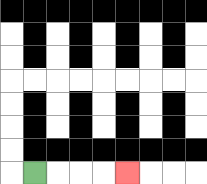{'start': '[1, 7]', 'end': '[5, 7]', 'path_directions': 'R,R,R,R', 'path_coordinates': '[[1, 7], [2, 7], [3, 7], [4, 7], [5, 7]]'}